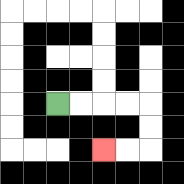{'start': '[2, 4]', 'end': '[4, 6]', 'path_directions': 'R,R,R,R,D,D,L,L', 'path_coordinates': '[[2, 4], [3, 4], [4, 4], [5, 4], [6, 4], [6, 5], [6, 6], [5, 6], [4, 6]]'}